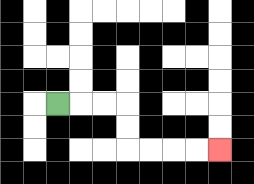{'start': '[2, 4]', 'end': '[9, 6]', 'path_directions': 'R,R,R,D,D,R,R,R,R', 'path_coordinates': '[[2, 4], [3, 4], [4, 4], [5, 4], [5, 5], [5, 6], [6, 6], [7, 6], [8, 6], [9, 6]]'}